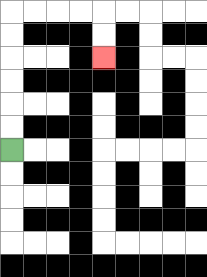{'start': '[0, 6]', 'end': '[4, 2]', 'path_directions': 'U,U,U,U,U,U,R,R,R,R,D,D', 'path_coordinates': '[[0, 6], [0, 5], [0, 4], [0, 3], [0, 2], [0, 1], [0, 0], [1, 0], [2, 0], [3, 0], [4, 0], [4, 1], [4, 2]]'}